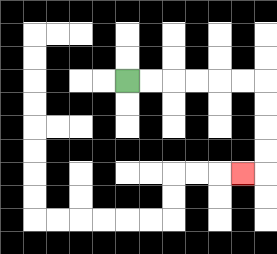{'start': '[5, 3]', 'end': '[10, 7]', 'path_directions': 'R,R,R,R,R,R,D,D,D,D,L', 'path_coordinates': '[[5, 3], [6, 3], [7, 3], [8, 3], [9, 3], [10, 3], [11, 3], [11, 4], [11, 5], [11, 6], [11, 7], [10, 7]]'}